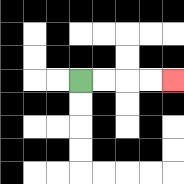{'start': '[3, 3]', 'end': '[7, 3]', 'path_directions': 'R,R,R,R', 'path_coordinates': '[[3, 3], [4, 3], [5, 3], [6, 3], [7, 3]]'}